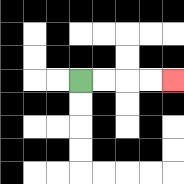{'start': '[3, 3]', 'end': '[7, 3]', 'path_directions': 'R,R,R,R', 'path_coordinates': '[[3, 3], [4, 3], [5, 3], [6, 3], [7, 3]]'}